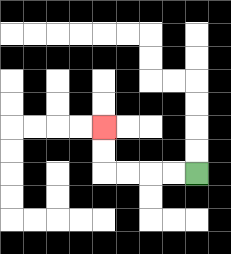{'start': '[8, 7]', 'end': '[4, 5]', 'path_directions': 'L,L,L,L,U,U', 'path_coordinates': '[[8, 7], [7, 7], [6, 7], [5, 7], [4, 7], [4, 6], [4, 5]]'}